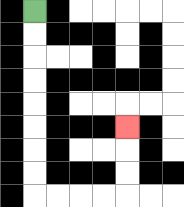{'start': '[1, 0]', 'end': '[5, 5]', 'path_directions': 'D,D,D,D,D,D,D,D,R,R,R,R,U,U,U', 'path_coordinates': '[[1, 0], [1, 1], [1, 2], [1, 3], [1, 4], [1, 5], [1, 6], [1, 7], [1, 8], [2, 8], [3, 8], [4, 8], [5, 8], [5, 7], [5, 6], [5, 5]]'}